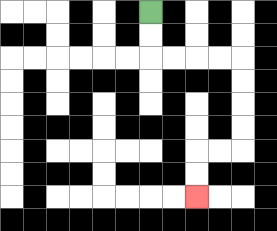{'start': '[6, 0]', 'end': '[8, 8]', 'path_directions': 'D,D,R,R,R,R,D,D,D,D,L,L,D,D', 'path_coordinates': '[[6, 0], [6, 1], [6, 2], [7, 2], [8, 2], [9, 2], [10, 2], [10, 3], [10, 4], [10, 5], [10, 6], [9, 6], [8, 6], [8, 7], [8, 8]]'}